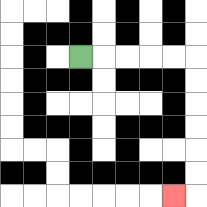{'start': '[3, 2]', 'end': '[7, 8]', 'path_directions': 'R,R,R,R,R,D,D,D,D,D,D,L', 'path_coordinates': '[[3, 2], [4, 2], [5, 2], [6, 2], [7, 2], [8, 2], [8, 3], [8, 4], [8, 5], [8, 6], [8, 7], [8, 8], [7, 8]]'}